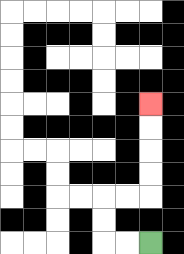{'start': '[6, 10]', 'end': '[6, 4]', 'path_directions': 'L,L,U,U,R,R,U,U,U,U', 'path_coordinates': '[[6, 10], [5, 10], [4, 10], [4, 9], [4, 8], [5, 8], [6, 8], [6, 7], [6, 6], [6, 5], [6, 4]]'}